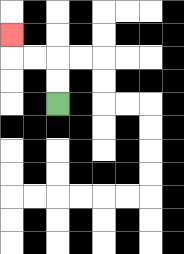{'start': '[2, 4]', 'end': '[0, 1]', 'path_directions': 'U,U,L,L,U', 'path_coordinates': '[[2, 4], [2, 3], [2, 2], [1, 2], [0, 2], [0, 1]]'}